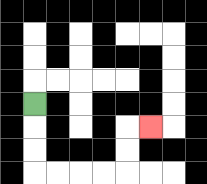{'start': '[1, 4]', 'end': '[6, 5]', 'path_directions': 'D,D,D,R,R,R,R,U,U,R', 'path_coordinates': '[[1, 4], [1, 5], [1, 6], [1, 7], [2, 7], [3, 7], [4, 7], [5, 7], [5, 6], [5, 5], [6, 5]]'}